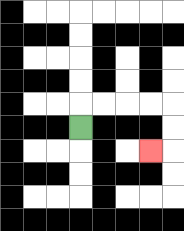{'start': '[3, 5]', 'end': '[6, 6]', 'path_directions': 'U,R,R,R,R,D,D,L', 'path_coordinates': '[[3, 5], [3, 4], [4, 4], [5, 4], [6, 4], [7, 4], [7, 5], [7, 6], [6, 6]]'}